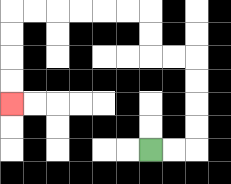{'start': '[6, 6]', 'end': '[0, 4]', 'path_directions': 'R,R,U,U,U,U,L,L,U,U,L,L,L,L,L,L,D,D,D,D', 'path_coordinates': '[[6, 6], [7, 6], [8, 6], [8, 5], [8, 4], [8, 3], [8, 2], [7, 2], [6, 2], [6, 1], [6, 0], [5, 0], [4, 0], [3, 0], [2, 0], [1, 0], [0, 0], [0, 1], [0, 2], [0, 3], [0, 4]]'}